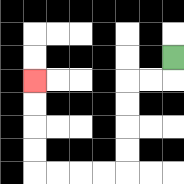{'start': '[7, 2]', 'end': '[1, 3]', 'path_directions': 'D,L,L,D,D,D,D,L,L,L,L,U,U,U,U', 'path_coordinates': '[[7, 2], [7, 3], [6, 3], [5, 3], [5, 4], [5, 5], [5, 6], [5, 7], [4, 7], [3, 7], [2, 7], [1, 7], [1, 6], [1, 5], [1, 4], [1, 3]]'}